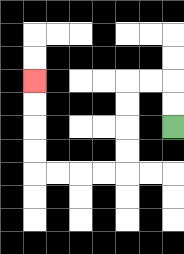{'start': '[7, 5]', 'end': '[1, 3]', 'path_directions': 'U,U,L,L,D,D,D,D,L,L,L,L,U,U,U,U', 'path_coordinates': '[[7, 5], [7, 4], [7, 3], [6, 3], [5, 3], [5, 4], [5, 5], [5, 6], [5, 7], [4, 7], [3, 7], [2, 7], [1, 7], [1, 6], [1, 5], [1, 4], [1, 3]]'}